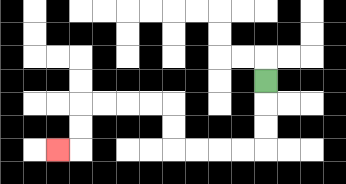{'start': '[11, 3]', 'end': '[2, 6]', 'path_directions': 'D,D,D,L,L,L,L,U,U,L,L,L,L,D,D,L', 'path_coordinates': '[[11, 3], [11, 4], [11, 5], [11, 6], [10, 6], [9, 6], [8, 6], [7, 6], [7, 5], [7, 4], [6, 4], [5, 4], [4, 4], [3, 4], [3, 5], [3, 6], [2, 6]]'}